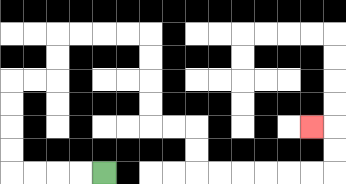{'start': '[4, 7]', 'end': '[13, 5]', 'path_directions': 'L,L,L,L,U,U,U,U,R,R,U,U,R,R,R,R,D,D,D,D,R,R,D,D,R,R,R,R,R,R,U,U,L', 'path_coordinates': '[[4, 7], [3, 7], [2, 7], [1, 7], [0, 7], [0, 6], [0, 5], [0, 4], [0, 3], [1, 3], [2, 3], [2, 2], [2, 1], [3, 1], [4, 1], [5, 1], [6, 1], [6, 2], [6, 3], [6, 4], [6, 5], [7, 5], [8, 5], [8, 6], [8, 7], [9, 7], [10, 7], [11, 7], [12, 7], [13, 7], [14, 7], [14, 6], [14, 5], [13, 5]]'}